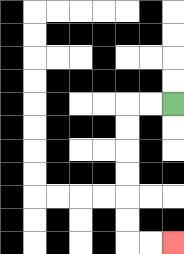{'start': '[7, 4]', 'end': '[7, 10]', 'path_directions': 'L,L,D,D,D,D,D,D,R,R', 'path_coordinates': '[[7, 4], [6, 4], [5, 4], [5, 5], [5, 6], [5, 7], [5, 8], [5, 9], [5, 10], [6, 10], [7, 10]]'}